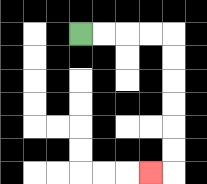{'start': '[3, 1]', 'end': '[6, 7]', 'path_directions': 'R,R,R,R,D,D,D,D,D,D,L', 'path_coordinates': '[[3, 1], [4, 1], [5, 1], [6, 1], [7, 1], [7, 2], [7, 3], [7, 4], [7, 5], [7, 6], [7, 7], [6, 7]]'}